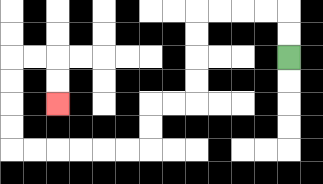{'start': '[12, 2]', 'end': '[2, 4]', 'path_directions': 'U,U,L,L,L,L,D,D,D,D,L,L,D,D,L,L,L,L,L,L,U,U,U,U,R,R,D,D', 'path_coordinates': '[[12, 2], [12, 1], [12, 0], [11, 0], [10, 0], [9, 0], [8, 0], [8, 1], [8, 2], [8, 3], [8, 4], [7, 4], [6, 4], [6, 5], [6, 6], [5, 6], [4, 6], [3, 6], [2, 6], [1, 6], [0, 6], [0, 5], [0, 4], [0, 3], [0, 2], [1, 2], [2, 2], [2, 3], [2, 4]]'}